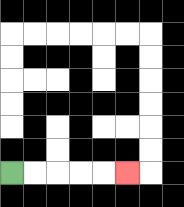{'start': '[0, 7]', 'end': '[5, 7]', 'path_directions': 'R,R,R,R,R', 'path_coordinates': '[[0, 7], [1, 7], [2, 7], [3, 7], [4, 7], [5, 7]]'}